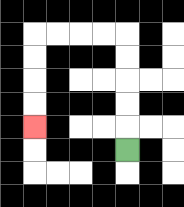{'start': '[5, 6]', 'end': '[1, 5]', 'path_directions': 'U,U,U,U,U,L,L,L,L,D,D,D,D', 'path_coordinates': '[[5, 6], [5, 5], [5, 4], [5, 3], [5, 2], [5, 1], [4, 1], [3, 1], [2, 1], [1, 1], [1, 2], [1, 3], [1, 4], [1, 5]]'}